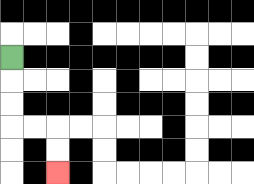{'start': '[0, 2]', 'end': '[2, 7]', 'path_directions': 'D,D,D,R,R,D,D', 'path_coordinates': '[[0, 2], [0, 3], [0, 4], [0, 5], [1, 5], [2, 5], [2, 6], [2, 7]]'}